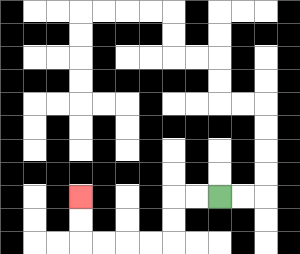{'start': '[9, 8]', 'end': '[3, 8]', 'path_directions': 'L,L,D,D,L,L,L,L,U,U', 'path_coordinates': '[[9, 8], [8, 8], [7, 8], [7, 9], [7, 10], [6, 10], [5, 10], [4, 10], [3, 10], [3, 9], [3, 8]]'}